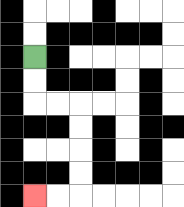{'start': '[1, 2]', 'end': '[1, 8]', 'path_directions': 'D,D,R,R,D,D,D,D,L,L', 'path_coordinates': '[[1, 2], [1, 3], [1, 4], [2, 4], [3, 4], [3, 5], [3, 6], [3, 7], [3, 8], [2, 8], [1, 8]]'}